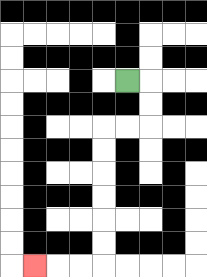{'start': '[5, 3]', 'end': '[1, 11]', 'path_directions': 'R,D,D,L,L,D,D,D,D,D,D,L,L,L', 'path_coordinates': '[[5, 3], [6, 3], [6, 4], [6, 5], [5, 5], [4, 5], [4, 6], [4, 7], [4, 8], [4, 9], [4, 10], [4, 11], [3, 11], [2, 11], [1, 11]]'}